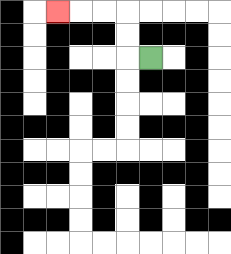{'start': '[6, 2]', 'end': '[2, 0]', 'path_directions': 'L,U,U,L,L,L', 'path_coordinates': '[[6, 2], [5, 2], [5, 1], [5, 0], [4, 0], [3, 0], [2, 0]]'}